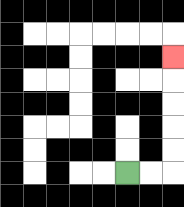{'start': '[5, 7]', 'end': '[7, 2]', 'path_directions': 'R,R,U,U,U,U,U', 'path_coordinates': '[[5, 7], [6, 7], [7, 7], [7, 6], [7, 5], [7, 4], [7, 3], [7, 2]]'}